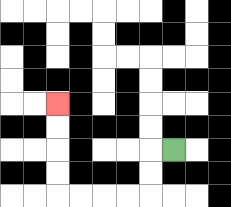{'start': '[7, 6]', 'end': '[2, 4]', 'path_directions': 'L,D,D,L,L,L,L,U,U,U,U', 'path_coordinates': '[[7, 6], [6, 6], [6, 7], [6, 8], [5, 8], [4, 8], [3, 8], [2, 8], [2, 7], [2, 6], [2, 5], [2, 4]]'}